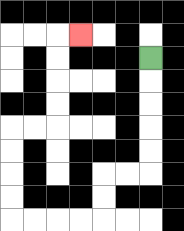{'start': '[6, 2]', 'end': '[3, 1]', 'path_directions': 'D,D,D,D,D,L,L,D,D,L,L,L,L,U,U,U,U,R,R,U,U,U,U,R', 'path_coordinates': '[[6, 2], [6, 3], [6, 4], [6, 5], [6, 6], [6, 7], [5, 7], [4, 7], [4, 8], [4, 9], [3, 9], [2, 9], [1, 9], [0, 9], [0, 8], [0, 7], [0, 6], [0, 5], [1, 5], [2, 5], [2, 4], [2, 3], [2, 2], [2, 1], [3, 1]]'}